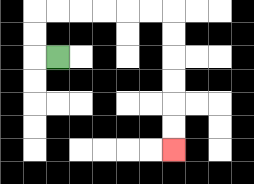{'start': '[2, 2]', 'end': '[7, 6]', 'path_directions': 'L,U,U,R,R,R,R,R,R,D,D,D,D,D,D', 'path_coordinates': '[[2, 2], [1, 2], [1, 1], [1, 0], [2, 0], [3, 0], [4, 0], [5, 0], [6, 0], [7, 0], [7, 1], [7, 2], [7, 3], [7, 4], [7, 5], [7, 6]]'}